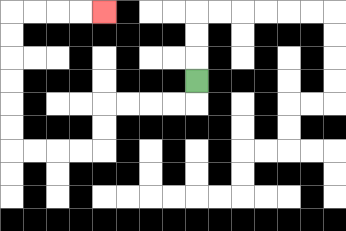{'start': '[8, 3]', 'end': '[4, 0]', 'path_directions': 'D,L,L,L,L,D,D,L,L,L,L,U,U,U,U,U,U,R,R,R,R', 'path_coordinates': '[[8, 3], [8, 4], [7, 4], [6, 4], [5, 4], [4, 4], [4, 5], [4, 6], [3, 6], [2, 6], [1, 6], [0, 6], [0, 5], [0, 4], [0, 3], [0, 2], [0, 1], [0, 0], [1, 0], [2, 0], [3, 0], [4, 0]]'}